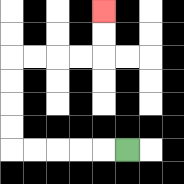{'start': '[5, 6]', 'end': '[4, 0]', 'path_directions': 'L,L,L,L,L,U,U,U,U,R,R,R,R,U,U', 'path_coordinates': '[[5, 6], [4, 6], [3, 6], [2, 6], [1, 6], [0, 6], [0, 5], [0, 4], [0, 3], [0, 2], [1, 2], [2, 2], [3, 2], [4, 2], [4, 1], [4, 0]]'}